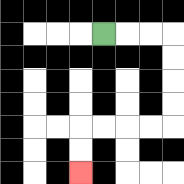{'start': '[4, 1]', 'end': '[3, 7]', 'path_directions': 'R,R,R,D,D,D,D,L,L,L,L,D,D', 'path_coordinates': '[[4, 1], [5, 1], [6, 1], [7, 1], [7, 2], [7, 3], [7, 4], [7, 5], [6, 5], [5, 5], [4, 5], [3, 5], [3, 6], [3, 7]]'}